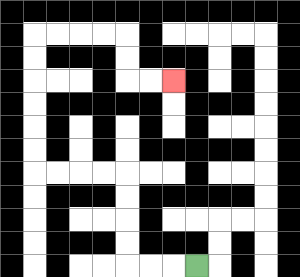{'start': '[8, 11]', 'end': '[7, 3]', 'path_directions': 'L,L,L,U,U,U,U,L,L,L,L,U,U,U,U,U,U,R,R,R,R,D,D,R,R', 'path_coordinates': '[[8, 11], [7, 11], [6, 11], [5, 11], [5, 10], [5, 9], [5, 8], [5, 7], [4, 7], [3, 7], [2, 7], [1, 7], [1, 6], [1, 5], [1, 4], [1, 3], [1, 2], [1, 1], [2, 1], [3, 1], [4, 1], [5, 1], [5, 2], [5, 3], [6, 3], [7, 3]]'}